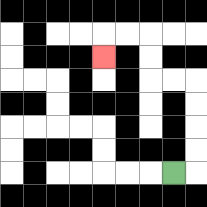{'start': '[7, 7]', 'end': '[4, 2]', 'path_directions': 'R,U,U,U,U,L,L,U,U,L,L,D', 'path_coordinates': '[[7, 7], [8, 7], [8, 6], [8, 5], [8, 4], [8, 3], [7, 3], [6, 3], [6, 2], [6, 1], [5, 1], [4, 1], [4, 2]]'}